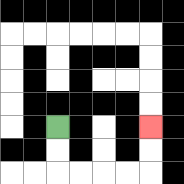{'start': '[2, 5]', 'end': '[6, 5]', 'path_directions': 'D,D,R,R,R,R,U,U', 'path_coordinates': '[[2, 5], [2, 6], [2, 7], [3, 7], [4, 7], [5, 7], [6, 7], [6, 6], [6, 5]]'}